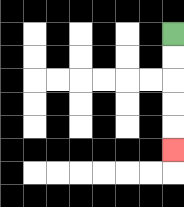{'start': '[7, 1]', 'end': '[7, 6]', 'path_directions': 'D,D,D,D,D', 'path_coordinates': '[[7, 1], [7, 2], [7, 3], [7, 4], [7, 5], [7, 6]]'}